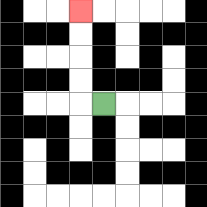{'start': '[4, 4]', 'end': '[3, 0]', 'path_directions': 'L,U,U,U,U', 'path_coordinates': '[[4, 4], [3, 4], [3, 3], [3, 2], [3, 1], [3, 0]]'}